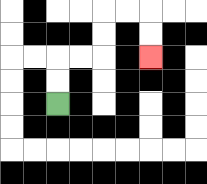{'start': '[2, 4]', 'end': '[6, 2]', 'path_directions': 'U,U,R,R,U,U,R,R,D,D', 'path_coordinates': '[[2, 4], [2, 3], [2, 2], [3, 2], [4, 2], [4, 1], [4, 0], [5, 0], [6, 0], [6, 1], [6, 2]]'}